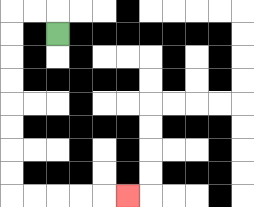{'start': '[2, 1]', 'end': '[5, 8]', 'path_directions': 'U,L,L,D,D,D,D,D,D,D,D,R,R,R,R,R', 'path_coordinates': '[[2, 1], [2, 0], [1, 0], [0, 0], [0, 1], [0, 2], [0, 3], [0, 4], [0, 5], [0, 6], [0, 7], [0, 8], [1, 8], [2, 8], [3, 8], [4, 8], [5, 8]]'}